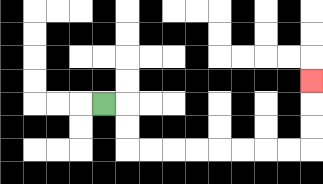{'start': '[4, 4]', 'end': '[13, 3]', 'path_directions': 'R,D,D,R,R,R,R,R,R,R,R,U,U,U', 'path_coordinates': '[[4, 4], [5, 4], [5, 5], [5, 6], [6, 6], [7, 6], [8, 6], [9, 6], [10, 6], [11, 6], [12, 6], [13, 6], [13, 5], [13, 4], [13, 3]]'}